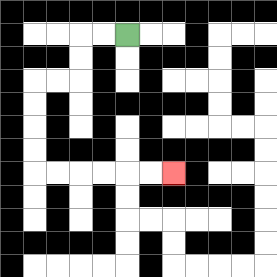{'start': '[5, 1]', 'end': '[7, 7]', 'path_directions': 'L,L,D,D,L,L,D,D,D,D,R,R,R,R,R,R', 'path_coordinates': '[[5, 1], [4, 1], [3, 1], [3, 2], [3, 3], [2, 3], [1, 3], [1, 4], [1, 5], [1, 6], [1, 7], [2, 7], [3, 7], [4, 7], [5, 7], [6, 7], [7, 7]]'}